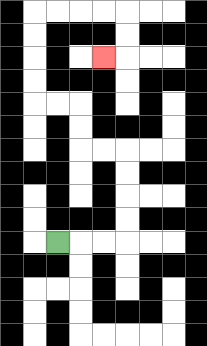{'start': '[2, 10]', 'end': '[4, 2]', 'path_directions': 'R,R,R,U,U,U,U,L,L,U,U,L,L,U,U,U,U,R,R,R,R,D,D,L', 'path_coordinates': '[[2, 10], [3, 10], [4, 10], [5, 10], [5, 9], [5, 8], [5, 7], [5, 6], [4, 6], [3, 6], [3, 5], [3, 4], [2, 4], [1, 4], [1, 3], [1, 2], [1, 1], [1, 0], [2, 0], [3, 0], [4, 0], [5, 0], [5, 1], [5, 2], [4, 2]]'}